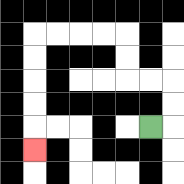{'start': '[6, 5]', 'end': '[1, 6]', 'path_directions': 'R,U,U,L,L,U,U,L,L,L,L,D,D,D,D,D', 'path_coordinates': '[[6, 5], [7, 5], [7, 4], [7, 3], [6, 3], [5, 3], [5, 2], [5, 1], [4, 1], [3, 1], [2, 1], [1, 1], [1, 2], [1, 3], [1, 4], [1, 5], [1, 6]]'}